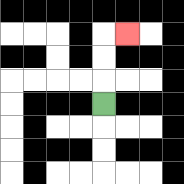{'start': '[4, 4]', 'end': '[5, 1]', 'path_directions': 'U,U,U,R', 'path_coordinates': '[[4, 4], [4, 3], [4, 2], [4, 1], [5, 1]]'}